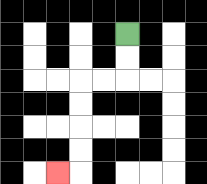{'start': '[5, 1]', 'end': '[2, 7]', 'path_directions': 'D,D,L,L,D,D,D,D,L', 'path_coordinates': '[[5, 1], [5, 2], [5, 3], [4, 3], [3, 3], [3, 4], [3, 5], [3, 6], [3, 7], [2, 7]]'}